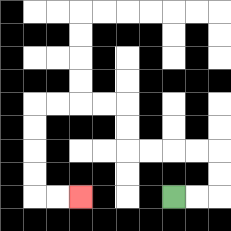{'start': '[7, 8]', 'end': '[3, 8]', 'path_directions': 'R,R,U,U,L,L,L,L,U,U,L,L,L,L,D,D,D,D,R,R', 'path_coordinates': '[[7, 8], [8, 8], [9, 8], [9, 7], [9, 6], [8, 6], [7, 6], [6, 6], [5, 6], [5, 5], [5, 4], [4, 4], [3, 4], [2, 4], [1, 4], [1, 5], [1, 6], [1, 7], [1, 8], [2, 8], [3, 8]]'}